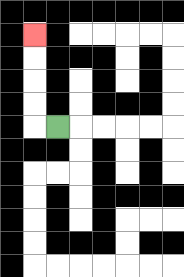{'start': '[2, 5]', 'end': '[1, 1]', 'path_directions': 'L,U,U,U,U', 'path_coordinates': '[[2, 5], [1, 5], [1, 4], [1, 3], [1, 2], [1, 1]]'}